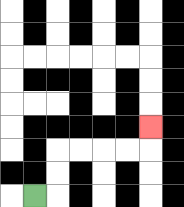{'start': '[1, 8]', 'end': '[6, 5]', 'path_directions': 'R,U,U,R,R,R,R,U', 'path_coordinates': '[[1, 8], [2, 8], [2, 7], [2, 6], [3, 6], [4, 6], [5, 6], [6, 6], [6, 5]]'}